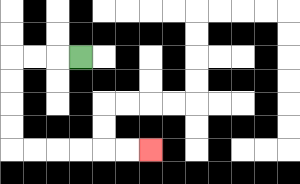{'start': '[3, 2]', 'end': '[6, 6]', 'path_directions': 'L,L,L,D,D,D,D,R,R,R,R,R,R', 'path_coordinates': '[[3, 2], [2, 2], [1, 2], [0, 2], [0, 3], [0, 4], [0, 5], [0, 6], [1, 6], [2, 6], [3, 6], [4, 6], [5, 6], [6, 6]]'}